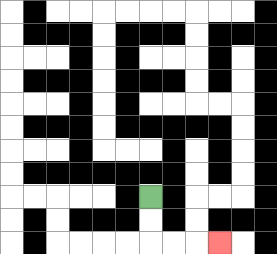{'start': '[6, 8]', 'end': '[9, 10]', 'path_directions': 'D,D,R,R,R', 'path_coordinates': '[[6, 8], [6, 9], [6, 10], [7, 10], [8, 10], [9, 10]]'}